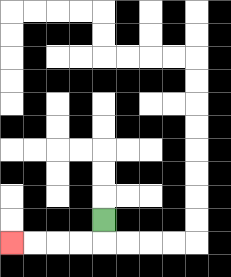{'start': '[4, 9]', 'end': '[0, 10]', 'path_directions': 'D,L,L,L,L', 'path_coordinates': '[[4, 9], [4, 10], [3, 10], [2, 10], [1, 10], [0, 10]]'}